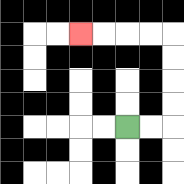{'start': '[5, 5]', 'end': '[3, 1]', 'path_directions': 'R,R,U,U,U,U,L,L,L,L', 'path_coordinates': '[[5, 5], [6, 5], [7, 5], [7, 4], [7, 3], [7, 2], [7, 1], [6, 1], [5, 1], [4, 1], [3, 1]]'}